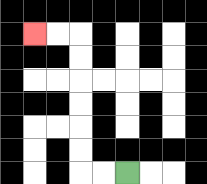{'start': '[5, 7]', 'end': '[1, 1]', 'path_directions': 'L,L,U,U,U,U,U,U,L,L', 'path_coordinates': '[[5, 7], [4, 7], [3, 7], [3, 6], [3, 5], [3, 4], [3, 3], [3, 2], [3, 1], [2, 1], [1, 1]]'}